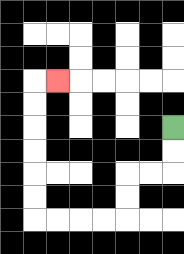{'start': '[7, 5]', 'end': '[2, 3]', 'path_directions': 'D,D,L,L,D,D,L,L,L,L,U,U,U,U,U,U,R', 'path_coordinates': '[[7, 5], [7, 6], [7, 7], [6, 7], [5, 7], [5, 8], [5, 9], [4, 9], [3, 9], [2, 9], [1, 9], [1, 8], [1, 7], [1, 6], [1, 5], [1, 4], [1, 3], [2, 3]]'}